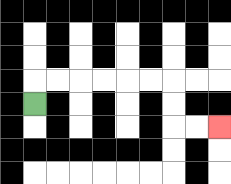{'start': '[1, 4]', 'end': '[9, 5]', 'path_directions': 'U,R,R,R,R,R,R,D,D,R,R', 'path_coordinates': '[[1, 4], [1, 3], [2, 3], [3, 3], [4, 3], [5, 3], [6, 3], [7, 3], [7, 4], [7, 5], [8, 5], [9, 5]]'}